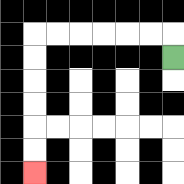{'start': '[7, 2]', 'end': '[1, 7]', 'path_directions': 'U,L,L,L,L,L,L,D,D,D,D,D,D', 'path_coordinates': '[[7, 2], [7, 1], [6, 1], [5, 1], [4, 1], [3, 1], [2, 1], [1, 1], [1, 2], [1, 3], [1, 4], [1, 5], [1, 6], [1, 7]]'}